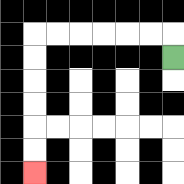{'start': '[7, 2]', 'end': '[1, 7]', 'path_directions': 'U,L,L,L,L,L,L,D,D,D,D,D,D', 'path_coordinates': '[[7, 2], [7, 1], [6, 1], [5, 1], [4, 1], [3, 1], [2, 1], [1, 1], [1, 2], [1, 3], [1, 4], [1, 5], [1, 6], [1, 7]]'}